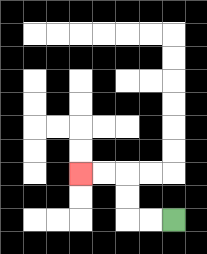{'start': '[7, 9]', 'end': '[3, 7]', 'path_directions': 'L,L,U,U,L,L', 'path_coordinates': '[[7, 9], [6, 9], [5, 9], [5, 8], [5, 7], [4, 7], [3, 7]]'}